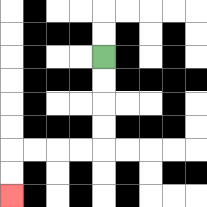{'start': '[4, 2]', 'end': '[0, 8]', 'path_directions': 'D,D,D,D,L,L,L,L,D,D', 'path_coordinates': '[[4, 2], [4, 3], [4, 4], [4, 5], [4, 6], [3, 6], [2, 6], [1, 6], [0, 6], [0, 7], [0, 8]]'}